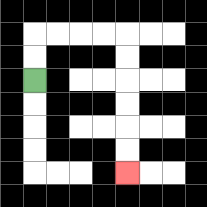{'start': '[1, 3]', 'end': '[5, 7]', 'path_directions': 'U,U,R,R,R,R,D,D,D,D,D,D', 'path_coordinates': '[[1, 3], [1, 2], [1, 1], [2, 1], [3, 1], [4, 1], [5, 1], [5, 2], [5, 3], [5, 4], [5, 5], [5, 6], [5, 7]]'}